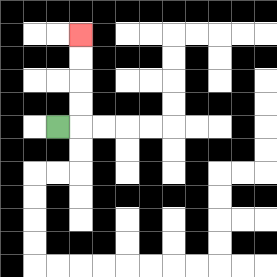{'start': '[2, 5]', 'end': '[3, 1]', 'path_directions': 'R,U,U,U,U', 'path_coordinates': '[[2, 5], [3, 5], [3, 4], [3, 3], [3, 2], [3, 1]]'}